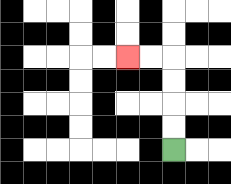{'start': '[7, 6]', 'end': '[5, 2]', 'path_directions': 'U,U,U,U,L,L', 'path_coordinates': '[[7, 6], [7, 5], [7, 4], [7, 3], [7, 2], [6, 2], [5, 2]]'}